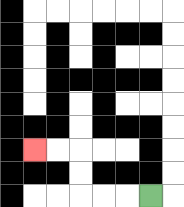{'start': '[6, 8]', 'end': '[1, 6]', 'path_directions': 'L,L,L,U,U,L,L', 'path_coordinates': '[[6, 8], [5, 8], [4, 8], [3, 8], [3, 7], [3, 6], [2, 6], [1, 6]]'}